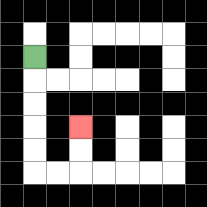{'start': '[1, 2]', 'end': '[3, 5]', 'path_directions': 'D,D,D,D,D,R,R,U,U', 'path_coordinates': '[[1, 2], [1, 3], [1, 4], [1, 5], [1, 6], [1, 7], [2, 7], [3, 7], [3, 6], [3, 5]]'}